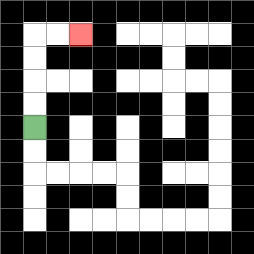{'start': '[1, 5]', 'end': '[3, 1]', 'path_directions': 'U,U,U,U,R,R', 'path_coordinates': '[[1, 5], [1, 4], [1, 3], [1, 2], [1, 1], [2, 1], [3, 1]]'}